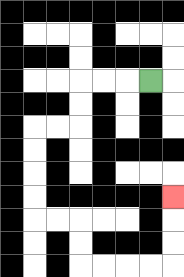{'start': '[6, 3]', 'end': '[7, 8]', 'path_directions': 'L,L,L,D,D,L,L,D,D,D,D,R,R,D,D,R,R,R,R,U,U,U', 'path_coordinates': '[[6, 3], [5, 3], [4, 3], [3, 3], [3, 4], [3, 5], [2, 5], [1, 5], [1, 6], [1, 7], [1, 8], [1, 9], [2, 9], [3, 9], [3, 10], [3, 11], [4, 11], [5, 11], [6, 11], [7, 11], [7, 10], [7, 9], [7, 8]]'}